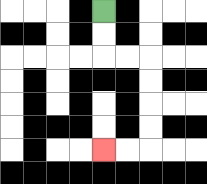{'start': '[4, 0]', 'end': '[4, 6]', 'path_directions': 'D,D,R,R,D,D,D,D,L,L', 'path_coordinates': '[[4, 0], [4, 1], [4, 2], [5, 2], [6, 2], [6, 3], [6, 4], [6, 5], [6, 6], [5, 6], [4, 6]]'}